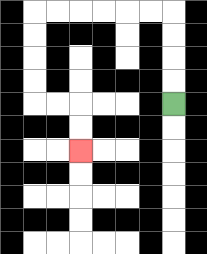{'start': '[7, 4]', 'end': '[3, 6]', 'path_directions': 'U,U,U,U,L,L,L,L,L,L,D,D,D,D,R,R,D,D', 'path_coordinates': '[[7, 4], [7, 3], [7, 2], [7, 1], [7, 0], [6, 0], [5, 0], [4, 0], [3, 0], [2, 0], [1, 0], [1, 1], [1, 2], [1, 3], [1, 4], [2, 4], [3, 4], [3, 5], [3, 6]]'}